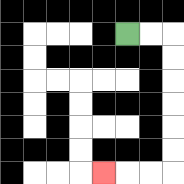{'start': '[5, 1]', 'end': '[4, 7]', 'path_directions': 'R,R,D,D,D,D,D,D,L,L,L', 'path_coordinates': '[[5, 1], [6, 1], [7, 1], [7, 2], [7, 3], [7, 4], [7, 5], [7, 6], [7, 7], [6, 7], [5, 7], [4, 7]]'}